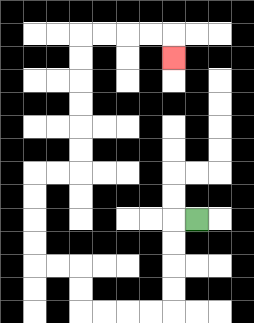{'start': '[8, 9]', 'end': '[7, 2]', 'path_directions': 'L,D,D,D,D,L,L,L,L,U,U,L,L,U,U,U,U,R,R,U,U,U,U,U,U,R,R,R,R,D', 'path_coordinates': '[[8, 9], [7, 9], [7, 10], [7, 11], [7, 12], [7, 13], [6, 13], [5, 13], [4, 13], [3, 13], [3, 12], [3, 11], [2, 11], [1, 11], [1, 10], [1, 9], [1, 8], [1, 7], [2, 7], [3, 7], [3, 6], [3, 5], [3, 4], [3, 3], [3, 2], [3, 1], [4, 1], [5, 1], [6, 1], [7, 1], [7, 2]]'}